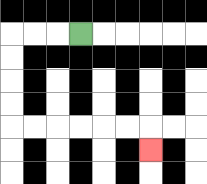{'start': '[3, 1]', 'end': '[6, 6]', 'path_directions': 'L,L,L,D,D,D,D,R,R,R,R,R,R,D', 'path_coordinates': '[[3, 1], [2, 1], [1, 1], [0, 1], [0, 2], [0, 3], [0, 4], [0, 5], [1, 5], [2, 5], [3, 5], [4, 5], [5, 5], [6, 5], [6, 6]]'}